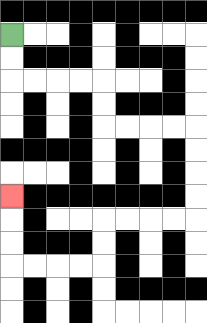{'start': '[0, 1]', 'end': '[0, 8]', 'path_directions': 'D,D,R,R,R,R,D,D,R,R,R,R,D,D,D,D,L,L,L,L,D,D,L,L,L,L,U,U,U', 'path_coordinates': '[[0, 1], [0, 2], [0, 3], [1, 3], [2, 3], [3, 3], [4, 3], [4, 4], [4, 5], [5, 5], [6, 5], [7, 5], [8, 5], [8, 6], [8, 7], [8, 8], [8, 9], [7, 9], [6, 9], [5, 9], [4, 9], [4, 10], [4, 11], [3, 11], [2, 11], [1, 11], [0, 11], [0, 10], [0, 9], [0, 8]]'}